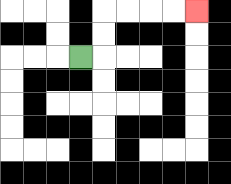{'start': '[3, 2]', 'end': '[8, 0]', 'path_directions': 'R,U,U,R,R,R,R', 'path_coordinates': '[[3, 2], [4, 2], [4, 1], [4, 0], [5, 0], [6, 0], [7, 0], [8, 0]]'}